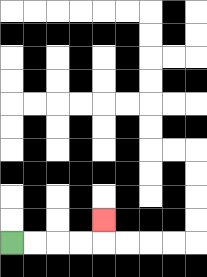{'start': '[0, 10]', 'end': '[4, 9]', 'path_directions': 'R,R,R,R,U', 'path_coordinates': '[[0, 10], [1, 10], [2, 10], [3, 10], [4, 10], [4, 9]]'}